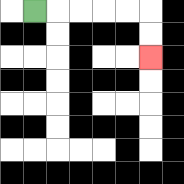{'start': '[1, 0]', 'end': '[6, 2]', 'path_directions': 'R,R,R,R,R,D,D', 'path_coordinates': '[[1, 0], [2, 0], [3, 0], [4, 0], [5, 0], [6, 0], [6, 1], [6, 2]]'}